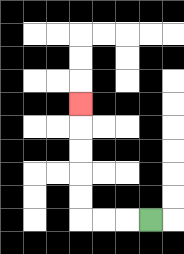{'start': '[6, 9]', 'end': '[3, 4]', 'path_directions': 'L,L,L,U,U,U,U,U', 'path_coordinates': '[[6, 9], [5, 9], [4, 9], [3, 9], [3, 8], [3, 7], [3, 6], [3, 5], [3, 4]]'}